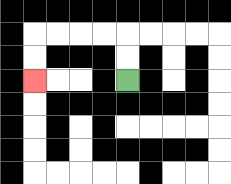{'start': '[5, 3]', 'end': '[1, 3]', 'path_directions': 'U,U,L,L,L,L,D,D', 'path_coordinates': '[[5, 3], [5, 2], [5, 1], [4, 1], [3, 1], [2, 1], [1, 1], [1, 2], [1, 3]]'}